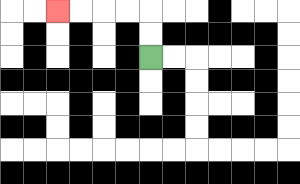{'start': '[6, 2]', 'end': '[2, 0]', 'path_directions': 'U,U,L,L,L,L', 'path_coordinates': '[[6, 2], [6, 1], [6, 0], [5, 0], [4, 0], [3, 0], [2, 0]]'}